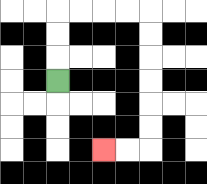{'start': '[2, 3]', 'end': '[4, 6]', 'path_directions': 'U,U,U,R,R,R,R,D,D,D,D,D,D,L,L', 'path_coordinates': '[[2, 3], [2, 2], [2, 1], [2, 0], [3, 0], [4, 0], [5, 0], [6, 0], [6, 1], [6, 2], [6, 3], [6, 4], [6, 5], [6, 6], [5, 6], [4, 6]]'}